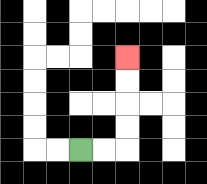{'start': '[3, 6]', 'end': '[5, 2]', 'path_directions': 'R,R,U,U,U,U', 'path_coordinates': '[[3, 6], [4, 6], [5, 6], [5, 5], [5, 4], [5, 3], [5, 2]]'}